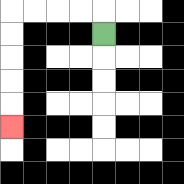{'start': '[4, 1]', 'end': '[0, 5]', 'path_directions': 'U,L,L,L,L,D,D,D,D,D', 'path_coordinates': '[[4, 1], [4, 0], [3, 0], [2, 0], [1, 0], [0, 0], [0, 1], [0, 2], [0, 3], [0, 4], [0, 5]]'}